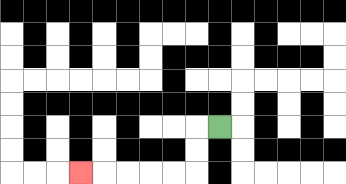{'start': '[9, 5]', 'end': '[3, 7]', 'path_directions': 'L,D,D,L,L,L,L,L', 'path_coordinates': '[[9, 5], [8, 5], [8, 6], [8, 7], [7, 7], [6, 7], [5, 7], [4, 7], [3, 7]]'}